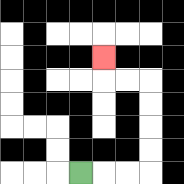{'start': '[3, 7]', 'end': '[4, 2]', 'path_directions': 'R,R,R,U,U,U,U,L,L,U', 'path_coordinates': '[[3, 7], [4, 7], [5, 7], [6, 7], [6, 6], [6, 5], [6, 4], [6, 3], [5, 3], [4, 3], [4, 2]]'}